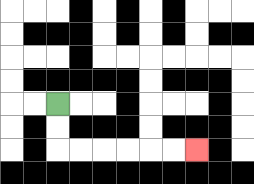{'start': '[2, 4]', 'end': '[8, 6]', 'path_directions': 'D,D,R,R,R,R,R,R', 'path_coordinates': '[[2, 4], [2, 5], [2, 6], [3, 6], [4, 6], [5, 6], [6, 6], [7, 6], [8, 6]]'}